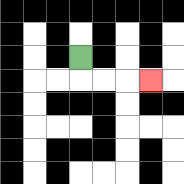{'start': '[3, 2]', 'end': '[6, 3]', 'path_directions': 'D,R,R,R', 'path_coordinates': '[[3, 2], [3, 3], [4, 3], [5, 3], [6, 3]]'}